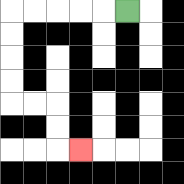{'start': '[5, 0]', 'end': '[3, 6]', 'path_directions': 'L,L,L,L,L,D,D,D,D,R,R,D,D,R', 'path_coordinates': '[[5, 0], [4, 0], [3, 0], [2, 0], [1, 0], [0, 0], [0, 1], [0, 2], [0, 3], [0, 4], [1, 4], [2, 4], [2, 5], [2, 6], [3, 6]]'}